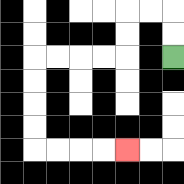{'start': '[7, 2]', 'end': '[5, 6]', 'path_directions': 'U,U,L,L,D,D,L,L,L,L,D,D,D,D,R,R,R,R', 'path_coordinates': '[[7, 2], [7, 1], [7, 0], [6, 0], [5, 0], [5, 1], [5, 2], [4, 2], [3, 2], [2, 2], [1, 2], [1, 3], [1, 4], [1, 5], [1, 6], [2, 6], [3, 6], [4, 6], [5, 6]]'}